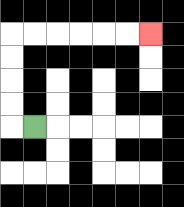{'start': '[1, 5]', 'end': '[6, 1]', 'path_directions': 'L,U,U,U,U,R,R,R,R,R,R', 'path_coordinates': '[[1, 5], [0, 5], [0, 4], [0, 3], [0, 2], [0, 1], [1, 1], [2, 1], [3, 1], [4, 1], [5, 1], [6, 1]]'}